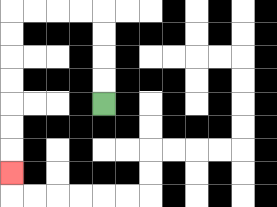{'start': '[4, 4]', 'end': '[0, 7]', 'path_directions': 'U,U,U,U,L,L,L,L,D,D,D,D,D,D,D', 'path_coordinates': '[[4, 4], [4, 3], [4, 2], [4, 1], [4, 0], [3, 0], [2, 0], [1, 0], [0, 0], [0, 1], [0, 2], [0, 3], [0, 4], [0, 5], [0, 6], [0, 7]]'}